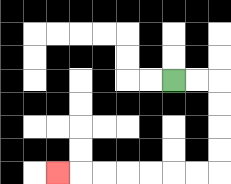{'start': '[7, 3]', 'end': '[2, 7]', 'path_directions': 'R,R,D,D,D,D,L,L,L,L,L,L,L', 'path_coordinates': '[[7, 3], [8, 3], [9, 3], [9, 4], [9, 5], [9, 6], [9, 7], [8, 7], [7, 7], [6, 7], [5, 7], [4, 7], [3, 7], [2, 7]]'}